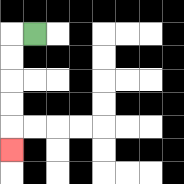{'start': '[1, 1]', 'end': '[0, 6]', 'path_directions': 'L,D,D,D,D,D', 'path_coordinates': '[[1, 1], [0, 1], [0, 2], [0, 3], [0, 4], [0, 5], [0, 6]]'}